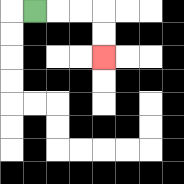{'start': '[1, 0]', 'end': '[4, 2]', 'path_directions': 'R,R,R,D,D', 'path_coordinates': '[[1, 0], [2, 0], [3, 0], [4, 0], [4, 1], [4, 2]]'}